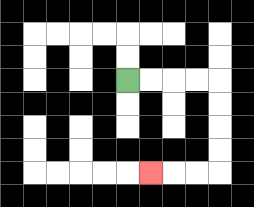{'start': '[5, 3]', 'end': '[6, 7]', 'path_directions': 'R,R,R,R,D,D,D,D,L,L,L', 'path_coordinates': '[[5, 3], [6, 3], [7, 3], [8, 3], [9, 3], [9, 4], [9, 5], [9, 6], [9, 7], [8, 7], [7, 7], [6, 7]]'}